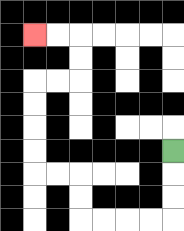{'start': '[7, 6]', 'end': '[1, 1]', 'path_directions': 'D,D,D,L,L,L,L,U,U,L,L,U,U,U,U,R,R,U,U,L,L', 'path_coordinates': '[[7, 6], [7, 7], [7, 8], [7, 9], [6, 9], [5, 9], [4, 9], [3, 9], [3, 8], [3, 7], [2, 7], [1, 7], [1, 6], [1, 5], [1, 4], [1, 3], [2, 3], [3, 3], [3, 2], [3, 1], [2, 1], [1, 1]]'}